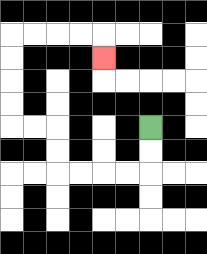{'start': '[6, 5]', 'end': '[4, 2]', 'path_directions': 'D,D,L,L,L,L,U,U,L,L,U,U,U,U,R,R,R,R,D', 'path_coordinates': '[[6, 5], [6, 6], [6, 7], [5, 7], [4, 7], [3, 7], [2, 7], [2, 6], [2, 5], [1, 5], [0, 5], [0, 4], [0, 3], [0, 2], [0, 1], [1, 1], [2, 1], [3, 1], [4, 1], [4, 2]]'}